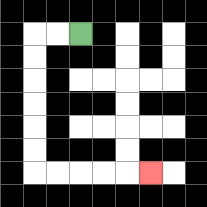{'start': '[3, 1]', 'end': '[6, 7]', 'path_directions': 'L,L,D,D,D,D,D,D,R,R,R,R,R', 'path_coordinates': '[[3, 1], [2, 1], [1, 1], [1, 2], [1, 3], [1, 4], [1, 5], [1, 6], [1, 7], [2, 7], [3, 7], [4, 7], [5, 7], [6, 7]]'}